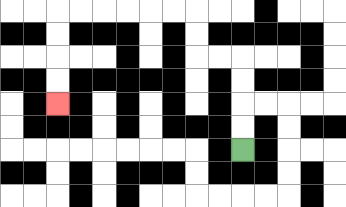{'start': '[10, 6]', 'end': '[2, 4]', 'path_directions': 'U,U,U,U,L,L,U,U,L,L,L,L,L,L,D,D,D,D', 'path_coordinates': '[[10, 6], [10, 5], [10, 4], [10, 3], [10, 2], [9, 2], [8, 2], [8, 1], [8, 0], [7, 0], [6, 0], [5, 0], [4, 0], [3, 0], [2, 0], [2, 1], [2, 2], [2, 3], [2, 4]]'}